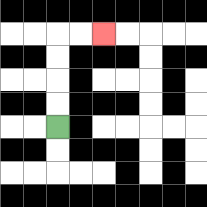{'start': '[2, 5]', 'end': '[4, 1]', 'path_directions': 'U,U,U,U,R,R', 'path_coordinates': '[[2, 5], [2, 4], [2, 3], [2, 2], [2, 1], [3, 1], [4, 1]]'}